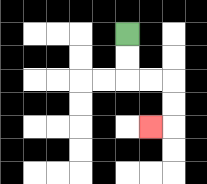{'start': '[5, 1]', 'end': '[6, 5]', 'path_directions': 'D,D,R,R,D,D,L', 'path_coordinates': '[[5, 1], [5, 2], [5, 3], [6, 3], [7, 3], [7, 4], [7, 5], [6, 5]]'}